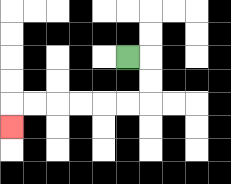{'start': '[5, 2]', 'end': '[0, 5]', 'path_directions': 'R,D,D,L,L,L,L,L,L,D', 'path_coordinates': '[[5, 2], [6, 2], [6, 3], [6, 4], [5, 4], [4, 4], [3, 4], [2, 4], [1, 4], [0, 4], [0, 5]]'}